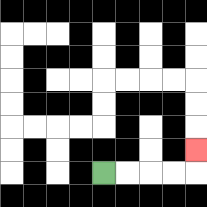{'start': '[4, 7]', 'end': '[8, 6]', 'path_directions': 'R,R,R,R,U', 'path_coordinates': '[[4, 7], [5, 7], [6, 7], [7, 7], [8, 7], [8, 6]]'}